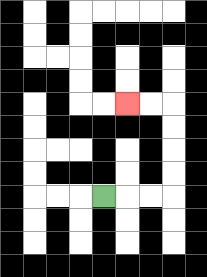{'start': '[4, 8]', 'end': '[5, 4]', 'path_directions': 'R,R,R,U,U,U,U,L,L', 'path_coordinates': '[[4, 8], [5, 8], [6, 8], [7, 8], [7, 7], [7, 6], [7, 5], [7, 4], [6, 4], [5, 4]]'}